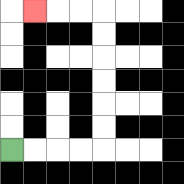{'start': '[0, 6]', 'end': '[1, 0]', 'path_directions': 'R,R,R,R,U,U,U,U,U,U,L,L,L', 'path_coordinates': '[[0, 6], [1, 6], [2, 6], [3, 6], [4, 6], [4, 5], [4, 4], [4, 3], [4, 2], [4, 1], [4, 0], [3, 0], [2, 0], [1, 0]]'}